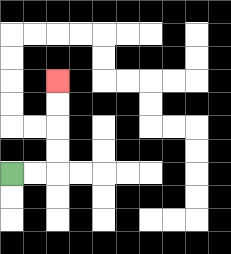{'start': '[0, 7]', 'end': '[2, 3]', 'path_directions': 'R,R,U,U,U,U', 'path_coordinates': '[[0, 7], [1, 7], [2, 7], [2, 6], [2, 5], [2, 4], [2, 3]]'}